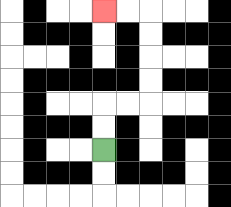{'start': '[4, 6]', 'end': '[4, 0]', 'path_directions': 'U,U,R,R,U,U,U,U,L,L', 'path_coordinates': '[[4, 6], [4, 5], [4, 4], [5, 4], [6, 4], [6, 3], [6, 2], [6, 1], [6, 0], [5, 0], [4, 0]]'}